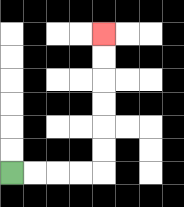{'start': '[0, 7]', 'end': '[4, 1]', 'path_directions': 'R,R,R,R,U,U,U,U,U,U', 'path_coordinates': '[[0, 7], [1, 7], [2, 7], [3, 7], [4, 7], [4, 6], [4, 5], [4, 4], [4, 3], [4, 2], [4, 1]]'}